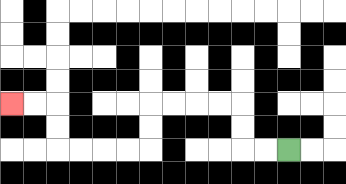{'start': '[12, 6]', 'end': '[0, 4]', 'path_directions': 'L,L,U,U,L,L,L,L,D,D,L,L,L,L,U,U,L,L', 'path_coordinates': '[[12, 6], [11, 6], [10, 6], [10, 5], [10, 4], [9, 4], [8, 4], [7, 4], [6, 4], [6, 5], [6, 6], [5, 6], [4, 6], [3, 6], [2, 6], [2, 5], [2, 4], [1, 4], [0, 4]]'}